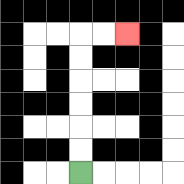{'start': '[3, 7]', 'end': '[5, 1]', 'path_directions': 'U,U,U,U,U,U,R,R', 'path_coordinates': '[[3, 7], [3, 6], [3, 5], [3, 4], [3, 3], [3, 2], [3, 1], [4, 1], [5, 1]]'}